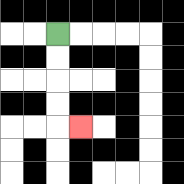{'start': '[2, 1]', 'end': '[3, 5]', 'path_directions': 'D,D,D,D,R', 'path_coordinates': '[[2, 1], [2, 2], [2, 3], [2, 4], [2, 5], [3, 5]]'}